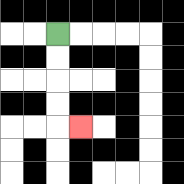{'start': '[2, 1]', 'end': '[3, 5]', 'path_directions': 'D,D,D,D,R', 'path_coordinates': '[[2, 1], [2, 2], [2, 3], [2, 4], [2, 5], [3, 5]]'}